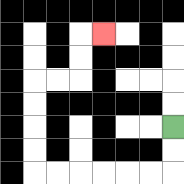{'start': '[7, 5]', 'end': '[4, 1]', 'path_directions': 'D,D,L,L,L,L,L,L,U,U,U,U,R,R,U,U,R', 'path_coordinates': '[[7, 5], [7, 6], [7, 7], [6, 7], [5, 7], [4, 7], [3, 7], [2, 7], [1, 7], [1, 6], [1, 5], [1, 4], [1, 3], [2, 3], [3, 3], [3, 2], [3, 1], [4, 1]]'}